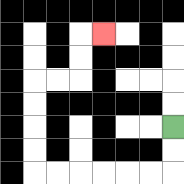{'start': '[7, 5]', 'end': '[4, 1]', 'path_directions': 'D,D,L,L,L,L,L,L,U,U,U,U,R,R,U,U,R', 'path_coordinates': '[[7, 5], [7, 6], [7, 7], [6, 7], [5, 7], [4, 7], [3, 7], [2, 7], [1, 7], [1, 6], [1, 5], [1, 4], [1, 3], [2, 3], [3, 3], [3, 2], [3, 1], [4, 1]]'}